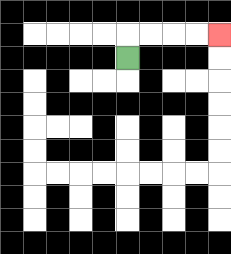{'start': '[5, 2]', 'end': '[9, 1]', 'path_directions': 'U,R,R,R,R', 'path_coordinates': '[[5, 2], [5, 1], [6, 1], [7, 1], [8, 1], [9, 1]]'}